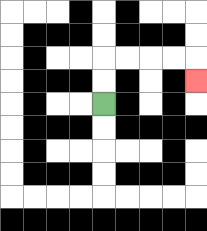{'start': '[4, 4]', 'end': '[8, 3]', 'path_directions': 'U,U,R,R,R,R,D', 'path_coordinates': '[[4, 4], [4, 3], [4, 2], [5, 2], [6, 2], [7, 2], [8, 2], [8, 3]]'}